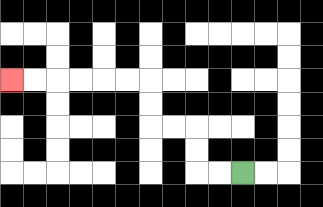{'start': '[10, 7]', 'end': '[0, 3]', 'path_directions': 'L,L,U,U,L,L,U,U,L,L,L,L,L,L', 'path_coordinates': '[[10, 7], [9, 7], [8, 7], [8, 6], [8, 5], [7, 5], [6, 5], [6, 4], [6, 3], [5, 3], [4, 3], [3, 3], [2, 3], [1, 3], [0, 3]]'}